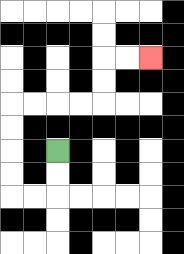{'start': '[2, 6]', 'end': '[6, 2]', 'path_directions': 'D,D,L,L,U,U,U,U,R,R,R,R,U,U,R,R', 'path_coordinates': '[[2, 6], [2, 7], [2, 8], [1, 8], [0, 8], [0, 7], [0, 6], [0, 5], [0, 4], [1, 4], [2, 4], [3, 4], [4, 4], [4, 3], [4, 2], [5, 2], [6, 2]]'}